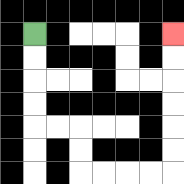{'start': '[1, 1]', 'end': '[7, 1]', 'path_directions': 'D,D,D,D,R,R,D,D,R,R,R,R,U,U,U,U,U,U', 'path_coordinates': '[[1, 1], [1, 2], [1, 3], [1, 4], [1, 5], [2, 5], [3, 5], [3, 6], [3, 7], [4, 7], [5, 7], [6, 7], [7, 7], [7, 6], [7, 5], [7, 4], [7, 3], [7, 2], [7, 1]]'}